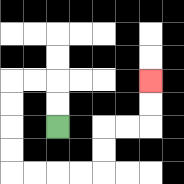{'start': '[2, 5]', 'end': '[6, 3]', 'path_directions': 'U,U,L,L,D,D,D,D,R,R,R,R,U,U,R,R,U,U', 'path_coordinates': '[[2, 5], [2, 4], [2, 3], [1, 3], [0, 3], [0, 4], [0, 5], [0, 6], [0, 7], [1, 7], [2, 7], [3, 7], [4, 7], [4, 6], [4, 5], [5, 5], [6, 5], [6, 4], [6, 3]]'}